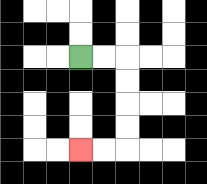{'start': '[3, 2]', 'end': '[3, 6]', 'path_directions': 'R,R,D,D,D,D,L,L', 'path_coordinates': '[[3, 2], [4, 2], [5, 2], [5, 3], [5, 4], [5, 5], [5, 6], [4, 6], [3, 6]]'}